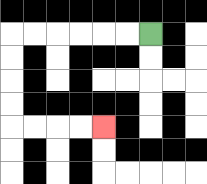{'start': '[6, 1]', 'end': '[4, 5]', 'path_directions': 'L,L,L,L,L,L,D,D,D,D,R,R,R,R', 'path_coordinates': '[[6, 1], [5, 1], [4, 1], [3, 1], [2, 1], [1, 1], [0, 1], [0, 2], [0, 3], [0, 4], [0, 5], [1, 5], [2, 5], [3, 5], [4, 5]]'}